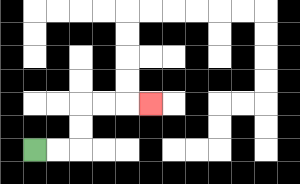{'start': '[1, 6]', 'end': '[6, 4]', 'path_directions': 'R,R,U,U,R,R,R', 'path_coordinates': '[[1, 6], [2, 6], [3, 6], [3, 5], [3, 4], [4, 4], [5, 4], [6, 4]]'}